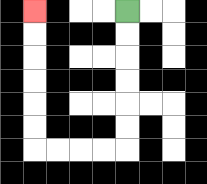{'start': '[5, 0]', 'end': '[1, 0]', 'path_directions': 'D,D,D,D,D,D,L,L,L,L,U,U,U,U,U,U', 'path_coordinates': '[[5, 0], [5, 1], [5, 2], [5, 3], [5, 4], [5, 5], [5, 6], [4, 6], [3, 6], [2, 6], [1, 6], [1, 5], [1, 4], [1, 3], [1, 2], [1, 1], [1, 0]]'}